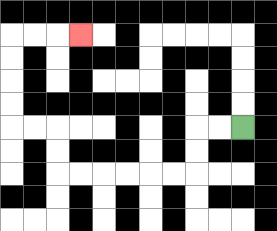{'start': '[10, 5]', 'end': '[3, 1]', 'path_directions': 'L,L,D,D,L,L,L,L,L,L,U,U,L,L,U,U,U,U,R,R,R', 'path_coordinates': '[[10, 5], [9, 5], [8, 5], [8, 6], [8, 7], [7, 7], [6, 7], [5, 7], [4, 7], [3, 7], [2, 7], [2, 6], [2, 5], [1, 5], [0, 5], [0, 4], [0, 3], [0, 2], [0, 1], [1, 1], [2, 1], [3, 1]]'}